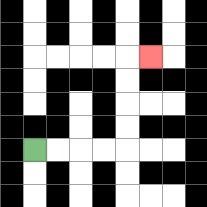{'start': '[1, 6]', 'end': '[6, 2]', 'path_directions': 'R,R,R,R,U,U,U,U,R', 'path_coordinates': '[[1, 6], [2, 6], [3, 6], [4, 6], [5, 6], [5, 5], [5, 4], [5, 3], [5, 2], [6, 2]]'}